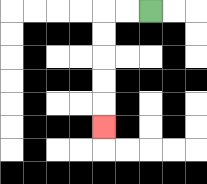{'start': '[6, 0]', 'end': '[4, 5]', 'path_directions': 'L,L,D,D,D,D,D', 'path_coordinates': '[[6, 0], [5, 0], [4, 0], [4, 1], [4, 2], [4, 3], [4, 4], [4, 5]]'}